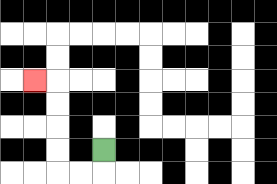{'start': '[4, 6]', 'end': '[1, 3]', 'path_directions': 'D,L,L,U,U,U,U,L', 'path_coordinates': '[[4, 6], [4, 7], [3, 7], [2, 7], [2, 6], [2, 5], [2, 4], [2, 3], [1, 3]]'}